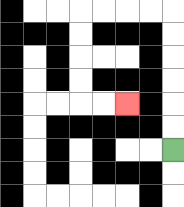{'start': '[7, 6]', 'end': '[5, 4]', 'path_directions': 'U,U,U,U,U,U,L,L,L,L,D,D,D,D,R,R', 'path_coordinates': '[[7, 6], [7, 5], [7, 4], [7, 3], [7, 2], [7, 1], [7, 0], [6, 0], [5, 0], [4, 0], [3, 0], [3, 1], [3, 2], [3, 3], [3, 4], [4, 4], [5, 4]]'}